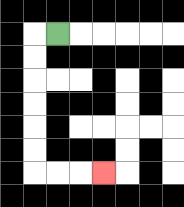{'start': '[2, 1]', 'end': '[4, 7]', 'path_directions': 'L,D,D,D,D,D,D,R,R,R', 'path_coordinates': '[[2, 1], [1, 1], [1, 2], [1, 3], [1, 4], [1, 5], [1, 6], [1, 7], [2, 7], [3, 7], [4, 7]]'}